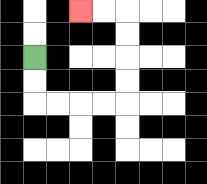{'start': '[1, 2]', 'end': '[3, 0]', 'path_directions': 'D,D,R,R,R,R,U,U,U,U,L,L', 'path_coordinates': '[[1, 2], [1, 3], [1, 4], [2, 4], [3, 4], [4, 4], [5, 4], [5, 3], [5, 2], [5, 1], [5, 0], [4, 0], [3, 0]]'}